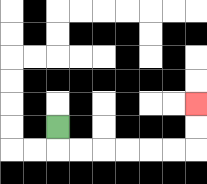{'start': '[2, 5]', 'end': '[8, 4]', 'path_directions': 'D,R,R,R,R,R,R,U,U', 'path_coordinates': '[[2, 5], [2, 6], [3, 6], [4, 6], [5, 6], [6, 6], [7, 6], [8, 6], [8, 5], [8, 4]]'}